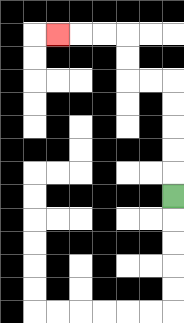{'start': '[7, 8]', 'end': '[2, 1]', 'path_directions': 'U,U,U,U,U,L,L,U,U,L,L,L', 'path_coordinates': '[[7, 8], [7, 7], [7, 6], [7, 5], [7, 4], [7, 3], [6, 3], [5, 3], [5, 2], [5, 1], [4, 1], [3, 1], [2, 1]]'}